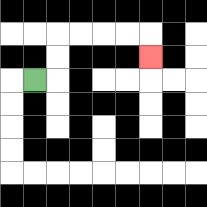{'start': '[1, 3]', 'end': '[6, 2]', 'path_directions': 'R,U,U,R,R,R,R,D', 'path_coordinates': '[[1, 3], [2, 3], [2, 2], [2, 1], [3, 1], [4, 1], [5, 1], [6, 1], [6, 2]]'}